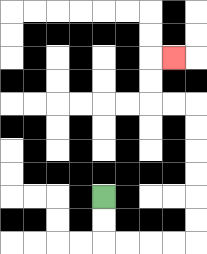{'start': '[4, 8]', 'end': '[7, 2]', 'path_directions': 'D,D,R,R,R,R,U,U,U,U,U,U,L,L,U,U,R', 'path_coordinates': '[[4, 8], [4, 9], [4, 10], [5, 10], [6, 10], [7, 10], [8, 10], [8, 9], [8, 8], [8, 7], [8, 6], [8, 5], [8, 4], [7, 4], [6, 4], [6, 3], [6, 2], [7, 2]]'}